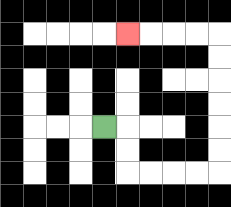{'start': '[4, 5]', 'end': '[5, 1]', 'path_directions': 'R,D,D,R,R,R,R,U,U,U,U,U,U,L,L,L,L', 'path_coordinates': '[[4, 5], [5, 5], [5, 6], [5, 7], [6, 7], [7, 7], [8, 7], [9, 7], [9, 6], [9, 5], [9, 4], [9, 3], [9, 2], [9, 1], [8, 1], [7, 1], [6, 1], [5, 1]]'}